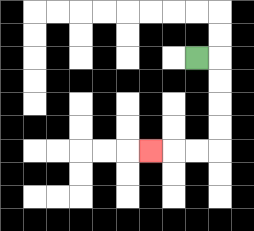{'start': '[8, 2]', 'end': '[6, 6]', 'path_directions': 'R,D,D,D,D,L,L,L', 'path_coordinates': '[[8, 2], [9, 2], [9, 3], [9, 4], [9, 5], [9, 6], [8, 6], [7, 6], [6, 6]]'}